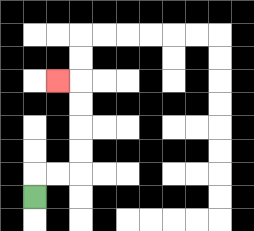{'start': '[1, 8]', 'end': '[2, 3]', 'path_directions': 'U,R,R,U,U,U,U,L', 'path_coordinates': '[[1, 8], [1, 7], [2, 7], [3, 7], [3, 6], [3, 5], [3, 4], [3, 3], [2, 3]]'}